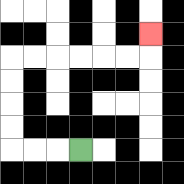{'start': '[3, 6]', 'end': '[6, 1]', 'path_directions': 'L,L,L,U,U,U,U,R,R,R,R,R,R,U', 'path_coordinates': '[[3, 6], [2, 6], [1, 6], [0, 6], [0, 5], [0, 4], [0, 3], [0, 2], [1, 2], [2, 2], [3, 2], [4, 2], [5, 2], [6, 2], [6, 1]]'}